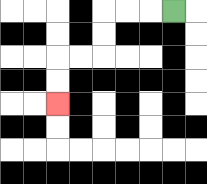{'start': '[7, 0]', 'end': '[2, 4]', 'path_directions': 'L,L,L,D,D,L,L,D,D', 'path_coordinates': '[[7, 0], [6, 0], [5, 0], [4, 0], [4, 1], [4, 2], [3, 2], [2, 2], [2, 3], [2, 4]]'}